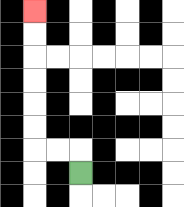{'start': '[3, 7]', 'end': '[1, 0]', 'path_directions': 'U,L,L,U,U,U,U,U,U', 'path_coordinates': '[[3, 7], [3, 6], [2, 6], [1, 6], [1, 5], [1, 4], [1, 3], [1, 2], [1, 1], [1, 0]]'}